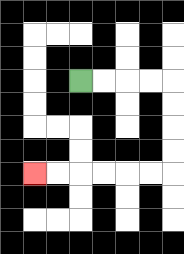{'start': '[3, 3]', 'end': '[1, 7]', 'path_directions': 'R,R,R,R,D,D,D,D,L,L,L,L,L,L', 'path_coordinates': '[[3, 3], [4, 3], [5, 3], [6, 3], [7, 3], [7, 4], [7, 5], [7, 6], [7, 7], [6, 7], [5, 7], [4, 7], [3, 7], [2, 7], [1, 7]]'}